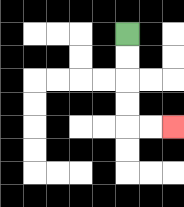{'start': '[5, 1]', 'end': '[7, 5]', 'path_directions': 'D,D,D,D,R,R', 'path_coordinates': '[[5, 1], [5, 2], [5, 3], [5, 4], [5, 5], [6, 5], [7, 5]]'}